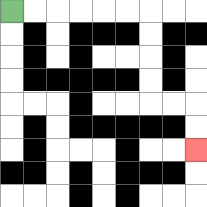{'start': '[0, 0]', 'end': '[8, 6]', 'path_directions': 'R,R,R,R,R,R,D,D,D,D,R,R,D,D', 'path_coordinates': '[[0, 0], [1, 0], [2, 0], [3, 0], [4, 0], [5, 0], [6, 0], [6, 1], [6, 2], [6, 3], [6, 4], [7, 4], [8, 4], [8, 5], [8, 6]]'}